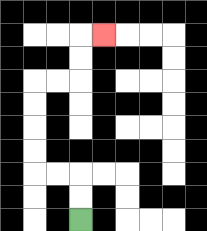{'start': '[3, 9]', 'end': '[4, 1]', 'path_directions': 'U,U,L,L,U,U,U,U,R,R,U,U,R', 'path_coordinates': '[[3, 9], [3, 8], [3, 7], [2, 7], [1, 7], [1, 6], [1, 5], [1, 4], [1, 3], [2, 3], [3, 3], [3, 2], [3, 1], [4, 1]]'}